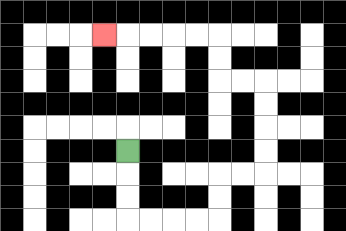{'start': '[5, 6]', 'end': '[4, 1]', 'path_directions': 'D,D,D,R,R,R,R,U,U,R,R,U,U,U,U,L,L,U,U,L,L,L,L,L', 'path_coordinates': '[[5, 6], [5, 7], [5, 8], [5, 9], [6, 9], [7, 9], [8, 9], [9, 9], [9, 8], [9, 7], [10, 7], [11, 7], [11, 6], [11, 5], [11, 4], [11, 3], [10, 3], [9, 3], [9, 2], [9, 1], [8, 1], [7, 1], [6, 1], [5, 1], [4, 1]]'}